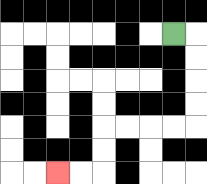{'start': '[7, 1]', 'end': '[2, 7]', 'path_directions': 'R,D,D,D,D,L,L,L,L,D,D,L,L', 'path_coordinates': '[[7, 1], [8, 1], [8, 2], [8, 3], [8, 4], [8, 5], [7, 5], [6, 5], [5, 5], [4, 5], [4, 6], [4, 7], [3, 7], [2, 7]]'}